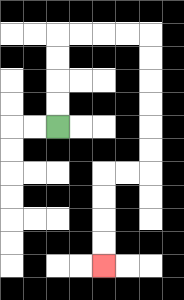{'start': '[2, 5]', 'end': '[4, 11]', 'path_directions': 'U,U,U,U,R,R,R,R,D,D,D,D,D,D,L,L,D,D,D,D', 'path_coordinates': '[[2, 5], [2, 4], [2, 3], [2, 2], [2, 1], [3, 1], [4, 1], [5, 1], [6, 1], [6, 2], [6, 3], [6, 4], [6, 5], [6, 6], [6, 7], [5, 7], [4, 7], [4, 8], [4, 9], [4, 10], [4, 11]]'}